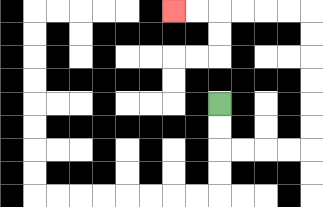{'start': '[9, 4]', 'end': '[7, 0]', 'path_directions': 'D,D,R,R,R,R,U,U,U,U,U,U,L,L,L,L,L,L', 'path_coordinates': '[[9, 4], [9, 5], [9, 6], [10, 6], [11, 6], [12, 6], [13, 6], [13, 5], [13, 4], [13, 3], [13, 2], [13, 1], [13, 0], [12, 0], [11, 0], [10, 0], [9, 0], [8, 0], [7, 0]]'}